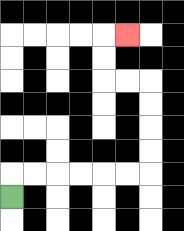{'start': '[0, 8]', 'end': '[5, 1]', 'path_directions': 'U,R,R,R,R,R,R,U,U,U,U,L,L,U,U,R', 'path_coordinates': '[[0, 8], [0, 7], [1, 7], [2, 7], [3, 7], [4, 7], [5, 7], [6, 7], [6, 6], [6, 5], [6, 4], [6, 3], [5, 3], [4, 3], [4, 2], [4, 1], [5, 1]]'}